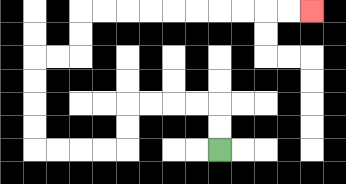{'start': '[9, 6]', 'end': '[13, 0]', 'path_directions': 'U,U,L,L,L,L,D,D,L,L,L,L,U,U,U,U,R,R,U,U,R,R,R,R,R,R,R,R,R,R', 'path_coordinates': '[[9, 6], [9, 5], [9, 4], [8, 4], [7, 4], [6, 4], [5, 4], [5, 5], [5, 6], [4, 6], [3, 6], [2, 6], [1, 6], [1, 5], [1, 4], [1, 3], [1, 2], [2, 2], [3, 2], [3, 1], [3, 0], [4, 0], [5, 0], [6, 0], [7, 0], [8, 0], [9, 0], [10, 0], [11, 0], [12, 0], [13, 0]]'}